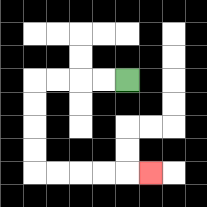{'start': '[5, 3]', 'end': '[6, 7]', 'path_directions': 'L,L,L,L,D,D,D,D,R,R,R,R,R', 'path_coordinates': '[[5, 3], [4, 3], [3, 3], [2, 3], [1, 3], [1, 4], [1, 5], [1, 6], [1, 7], [2, 7], [3, 7], [4, 7], [5, 7], [6, 7]]'}